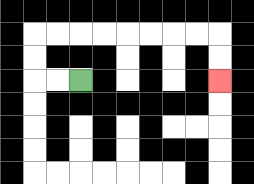{'start': '[3, 3]', 'end': '[9, 3]', 'path_directions': 'L,L,U,U,R,R,R,R,R,R,R,R,D,D', 'path_coordinates': '[[3, 3], [2, 3], [1, 3], [1, 2], [1, 1], [2, 1], [3, 1], [4, 1], [5, 1], [6, 1], [7, 1], [8, 1], [9, 1], [9, 2], [9, 3]]'}